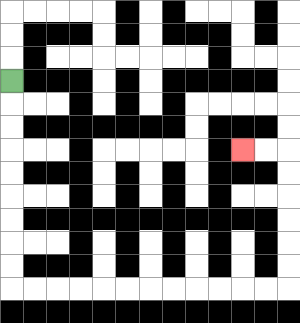{'start': '[0, 3]', 'end': '[10, 6]', 'path_directions': 'D,D,D,D,D,D,D,D,D,R,R,R,R,R,R,R,R,R,R,R,R,U,U,U,U,U,U,L,L', 'path_coordinates': '[[0, 3], [0, 4], [0, 5], [0, 6], [0, 7], [0, 8], [0, 9], [0, 10], [0, 11], [0, 12], [1, 12], [2, 12], [3, 12], [4, 12], [5, 12], [6, 12], [7, 12], [8, 12], [9, 12], [10, 12], [11, 12], [12, 12], [12, 11], [12, 10], [12, 9], [12, 8], [12, 7], [12, 6], [11, 6], [10, 6]]'}